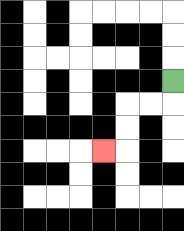{'start': '[7, 3]', 'end': '[4, 6]', 'path_directions': 'D,L,L,D,D,L', 'path_coordinates': '[[7, 3], [7, 4], [6, 4], [5, 4], [5, 5], [5, 6], [4, 6]]'}